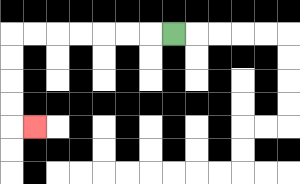{'start': '[7, 1]', 'end': '[1, 5]', 'path_directions': 'L,L,L,L,L,L,L,D,D,D,D,R', 'path_coordinates': '[[7, 1], [6, 1], [5, 1], [4, 1], [3, 1], [2, 1], [1, 1], [0, 1], [0, 2], [0, 3], [0, 4], [0, 5], [1, 5]]'}